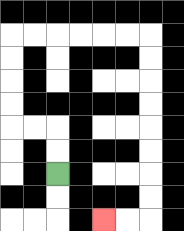{'start': '[2, 7]', 'end': '[4, 9]', 'path_directions': 'U,U,L,L,U,U,U,U,R,R,R,R,R,R,D,D,D,D,D,D,D,D,L,L', 'path_coordinates': '[[2, 7], [2, 6], [2, 5], [1, 5], [0, 5], [0, 4], [0, 3], [0, 2], [0, 1], [1, 1], [2, 1], [3, 1], [4, 1], [5, 1], [6, 1], [6, 2], [6, 3], [6, 4], [6, 5], [6, 6], [6, 7], [6, 8], [6, 9], [5, 9], [4, 9]]'}